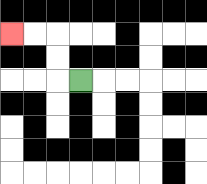{'start': '[3, 3]', 'end': '[0, 1]', 'path_directions': 'L,U,U,L,L', 'path_coordinates': '[[3, 3], [2, 3], [2, 2], [2, 1], [1, 1], [0, 1]]'}